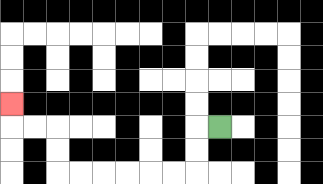{'start': '[9, 5]', 'end': '[0, 4]', 'path_directions': 'L,D,D,L,L,L,L,L,L,U,U,L,L,U', 'path_coordinates': '[[9, 5], [8, 5], [8, 6], [8, 7], [7, 7], [6, 7], [5, 7], [4, 7], [3, 7], [2, 7], [2, 6], [2, 5], [1, 5], [0, 5], [0, 4]]'}